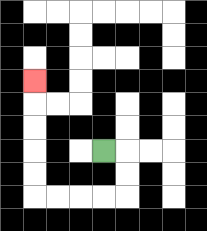{'start': '[4, 6]', 'end': '[1, 3]', 'path_directions': 'R,D,D,L,L,L,L,U,U,U,U,U', 'path_coordinates': '[[4, 6], [5, 6], [5, 7], [5, 8], [4, 8], [3, 8], [2, 8], [1, 8], [1, 7], [1, 6], [1, 5], [1, 4], [1, 3]]'}